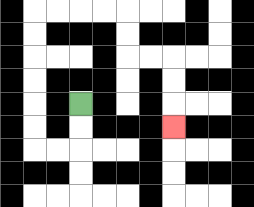{'start': '[3, 4]', 'end': '[7, 5]', 'path_directions': 'D,D,L,L,U,U,U,U,U,U,R,R,R,R,D,D,R,R,D,D,D', 'path_coordinates': '[[3, 4], [3, 5], [3, 6], [2, 6], [1, 6], [1, 5], [1, 4], [1, 3], [1, 2], [1, 1], [1, 0], [2, 0], [3, 0], [4, 0], [5, 0], [5, 1], [5, 2], [6, 2], [7, 2], [7, 3], [7, 4], [7, 5]]'}